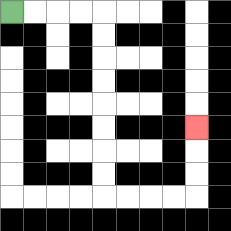{'start': '[0, 0]', 'end': '[8, 5]', 'path_directions': 'R,R,R,R,D,D,D,D,D,D,D,D,R,R,R,R,U,U,U', 'path_coordinates': '[[0, 0], [1, 0], [2, 0], [3, 0], [4, 0], [4, 1], [4, 2], [4, 3], [4, 4], [4, 5], [4, 6], [4, 7], [4, 8], [5, 8], [6, 8], [7, 8], [8, 8], [8, 7], [8, 6], [8, 5]]'}